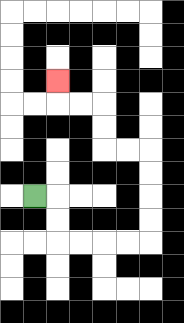{'start': '[1, 8]', 'end': '[2, 3]', 'path_directions': 'R,D,D,R,R,R,R,U,U,U,U,L,L,U,U,L,L,U', 'path_coordinates': '[[1, 8], [2, 8], [2, 9], [2, 10], [3, 10], [4, 10], [5, 10], [6, 10], [6, 9], [6, 8], [6, 7], [6, 6], [5, 6], [4, 6], [4, 5], [4, 4], [3, 4], [2, 4], [2, 3]]'}